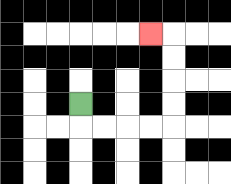{'start': '[3, 4]', 'end': '[6, 1]', 'path_directions': 'D,R,R,R,R,U,U,U,U,L', 'path_coordinates': '[[3, 4], [3, 5], [4, 5], [5, 5], [6, 5], [7, 5], [7, 4], [7, 3], [7, 2], [7, 1], [6, 1]]'}